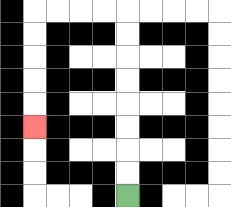{'start': '[5, 8]', 'end': '[1, 5]', 'path_directions': 'U,U,U,U,U,U,U,U,L,L,L,L,D,D,D,D,D', 'path_coordinates': '[[5, 8], [5, 7], [5, 6], [5, 5], [5, 4], [5, 3], [5, 2], [5, 1], [5, 0], [4, 0], [3, 0], [2, 0], [1, 0], [1, 1], [1, 2], [1, 3], [1, 4], [1, 5]]'}